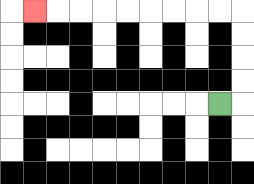{'start': '[9, 4]', 'end': '[1, 0]', 'path_directions': 'R,U,U,U,U,L,L,L,L,L,L,L,L,L', 'path_coordinates': '[[9, 4], [10, 4], [10, 3], [10, 2], [10, 1], [10, 0], [9, 0], [8, 0], [7, 0], [6, 0], [5, 0], [4, 0], [3, 0], [2, 0], [1, 0]]'}